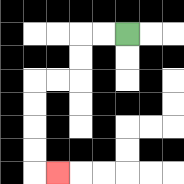{'start': '[5, 1]', 'end': '[2, 7]', 'path_directions': 'L,L,D,D,L,L,D,D,D,D,R', 'path_coordinates': '[[5, 1], [4, 1], [3, 1], [3, 2], [3, 3], [2, 3], [1, 3], [1, 4], [1, 5], [1, 6], [1, 7], [2, 7]]'}